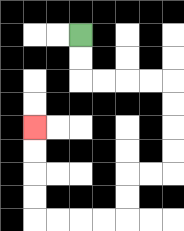{'start': '[3, 1]', 'end': '[1, 5]', 'path_directions': 'D,D,R,R,R,R,D,D,D,D,L,L,D,D,L,L,L,L,U,U,U,U', 'path_coordinates': '[[3, 1], [3, 2], [3, 3], [4, 3], [5, 3], [6, 3], [7, 3], [7, 4], [7, 5], [7, 6], [7, 7], [6, 7], [5, 7], [5, 8], [5, 9], [4, 9], [3, 9], [2, 9], [1, 9], [1, 8], [1, 7], [1, 6], [1, 5]]'}